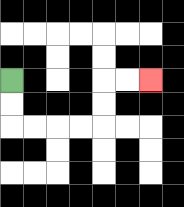{'start': '[0, 3]', 'end': '[6, 3]', 'path_directions': 'D,D,R,R,R,R,U,U,R,R', 'path_coordinates': '[[0, 3], [0, 4], [0, 5], [1, 5], [2, 5], [3, 5], [4, 5], [4, 4], [4, 3], [5, 3], [6, 3]]'}